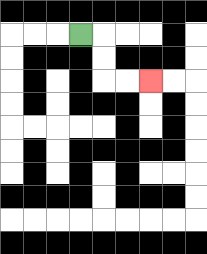{'start': '[3, 1]', 'end': '[6, 3]', 'path_directions': 'R,D,D,R,R', 'path_coordinates': '[[3, 1], [4, 1], [4, 2], [4, 3], [5, 3], [6, 3]]'}